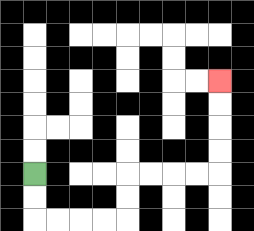{'start': '[1, 7]', 'end': '[9, 3]', 'path_directions': 'D,D,R,R,R,R,U,U,R,R,R,R,U,U,U,U', 'path_coordinates': '[[1, 7], [1, 8], [1, 9], [2, 9], [3, 9], [4, 9], [5, 9], [5, 8], [5, 7], [6, 7], [7, 7], [8, 7], [9, 7], [9, 6], [9, 5], [9, 4], [9, 3]]'}